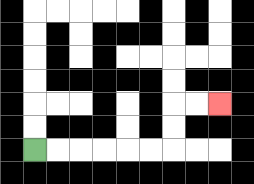{'start': '[1, 6]', 'end': '[9, 4]', 'path_directions': 'R,R,R,R,R,R,U,U,R,R', 'path_coordinates': '[[1, 6], [2, 6], [3, 6], [4, 6], [5, 6], [6, 6], [7, 6], [7, 5], [7, 4], [8, 4], [9, 4]]'}